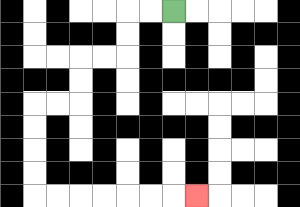{'start': '[7, 0]', 'end': '[8, 8]', 'path_directions': 'L,L,D,D,L,L,D,D,L,L,D,D,D,D,R,R,R,R,R,R,R', 'path_coordinates': '[[7, 0], [6, 0], [5, 0], [5, 1], [5, 2], [4, 2], [3, 2], [3, 3], [3, 4], [2, 4], [1, 4], [1, 5], [1, 6], [1, 7], [1, 8], [2, 8], [3, 8], [4, 8], [5, 8], [6, 8], [7, 8], [8, 8]]'}